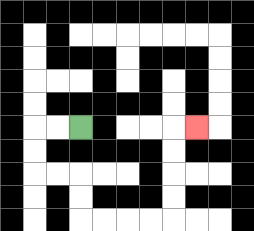{'start': '[3, 5]', 'end': '[8, 5]', 'path_directions': 'L,L,D,D,R,R,D,D,R,R,R,R,U,U,U,U,R', 'path_coordinates': '[[3, 5], [2, 5], [1, 5], [1, 6], [1, 7], [2, 7], [3, 7], [3, 8], [3, 9], [4, 9], [5, 9], [6, 9], [7, 9], [7, 8], [7, 7], [7, 6], [7, 5], [8, 5]]'}